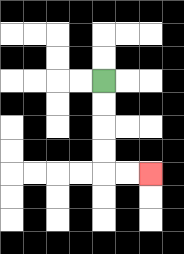{'start': '[4, 3]', 'end': '[6, 7]', 'path_directions': 'D,D,D,D,R,R', 'path_coordinates': '[[4, 3], [4, 4], [4, 5], [4, 6], [4, 7], [5, 7], [6, 7]]'}